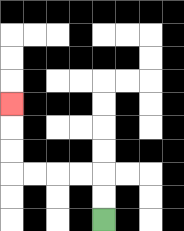{'start': '[4, 9]', 'end': '[0, 4]', 'path_directions': 'U,U,L,L,L,L,U,U,U', 'path_coordinates': '[[4, 9], [4, 8], [4, 7], [3, 7], [2, 7], [1, 7], [0, 7], [0, 6], [0, 5], [0, 4]]'}